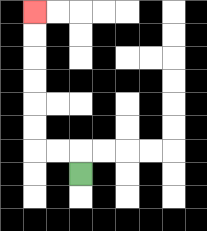{'start': '[3, 7]', 'end': '[1, 0]', 'path_directions': 'U,L,L,U,U,U,U,U,U', 'path_coordinates': '[[3, 7], [3, 6], [2, 6], [1, 6], [1, 5], [1, 4], [1, 3], [1, 2], [1, 1], [1, 0]]'}